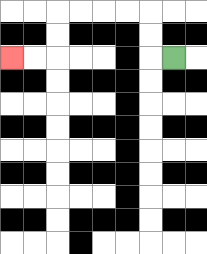{'start': '[7, 2]', 'end': '[0, 2]', 'path_directions': 'L,U,U,L,L,L,L,D,D,L,L', 'path_coordinates': '[[7, 2], [6, 2], [6, 1], [6, 0], [5, 0], [4, 0], [3, 0], [2, 0], [2, 1], [2, 2], [1, 2], [0, 2]]'}